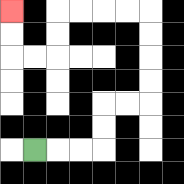{'start': '[1, 6]', 'end': '[0, 0]', 'path_directions': 'R,R,R,U,U,R,R,U,U,U,U,L,L,L,L,D,D,L,L,U,U', 'path_coordinates': '[[1, 6], [2, 6], [3, 6], [4, 6], [4, 5], [4, 4], [5, 4], [6, 4], [6, 3], [6, 2], [6, 1], [6, 0], [5, 0], [4, 0], [3, 0], [2, 0], [2, 1], [2, 2], [1, 2], [0, 2], [0, 1], [0, 0]]'}